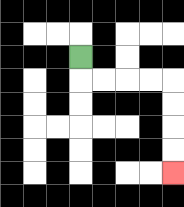{'start': '[3, 2]', 'end': '[7, 7]', 'path_directions': 'D,R,R,R,R,D,D,D,D', 'path_coordinates': '[[3, 2], [3, 3], [4, 3], [5, 3], [6, 3], [7, 3], [7, 4], [7, 5], [7, 6], [7, 7]]'}